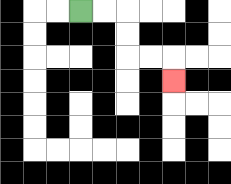{'start': '[3, 0]', 'end': '[7, 3]', 'path_directions': 'R,R,D,D,R,R,D', 'path_coordinates': '[[3, 0], [4, 0], [5, 0], [5, 1], [5, 2], [6, 2], [7, 2], [7, 3]]'}